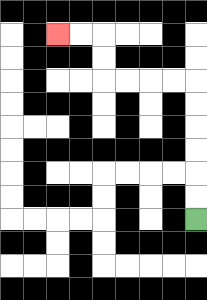{'start': '[8, 9]', 'end': '[2, 1]', 'path_directions': 'U,U,U,U,U,U,L,L,L,L,U,U,L,L', 'path_coordinates': '[[8, 9], [8, 8], [8, 7], [8, 6], [8, 5], [8, 4], [8, 3], [7, 3], [6, 3], [5, 3], [4, 3], [4, 2], [4, 1], [3, 1], [2, 1]]'}